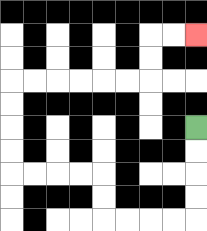{'start': '[8, 5]', 'end': '[8, 1]', 'path_directions': 'D,D,D,D,L,L,L,L,U,U,L,L,L,L,U,U,U,U,R,R,R,R,R,R,U,U,R,R', 'path_coordinates': '[[8, 5], [8, 6], [8, 7], [8, 8], [8, 9], [7, 9], [6, 9], [5, 9], [4, 9], [4, 8], [4, 7], [3, 7], [2, 7], [1, 7], [0, 7], [0, 6], [0, 5], [0, 4], [0, 3], [1, 3], [2, 3], [3, 3], [4, 3], [5, 3], [6, 3], [6, 2], [6, 1], [7, 1], [8, 1]]'}